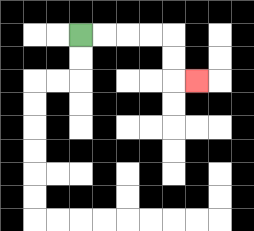{'start': '[3, 1]', 'end': '[8, 3]', 'path_directions': 'R,R,R,R,D,D,R', 'path_coordinates': '[[3, 1], [4, 1], [5, 1], [6, 1], [7, 1], [7, 2], [7, 3], [8, 3]]'}